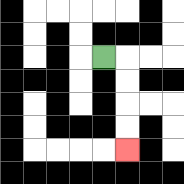{'start': '[4, 2]', 'end': '[5, 6]', 'path_directions': 'R,D,D,D,D', 'path_coordinates': '[[4, 2], [5, 2], [5, 3], [5, 4], [5, 5], [5, 6]]'}